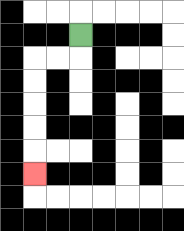{'start': '[3, 1]', 'end': '[1, 7]', 'path_directions': 'D,L,L,D,D,D,D,D', 'path_coordinates': '[[3, 1], [3, 2], [2, 2], [1, 2], [1, 3], [1, 4], [1, 5], [1, 6], [1, 7]]'}